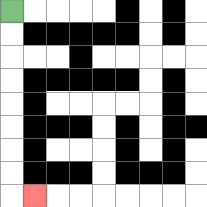{'start': '[0, 0]', 'end': '[1, 8]', 'path_directions': 'D,D,D,D,D,D,D,D,R', 'path_coordinates': '[[0, 0], [0, 1], [0, 2], [0, 3], [0, 4], [0, 5], [0, 6], [0, 7], [0, 8], [1, 8]]'}